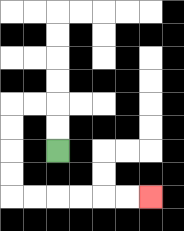{'start': '[2, 6]', 'end': '[6, 8]', 'path_directions': 'U,U,L,L,D,D,D,D,R,R,R,R,R,R', 'path_coordinates': '[[2, 6], [2, 5], [2, 4], [1, 4], [0, 4], [0, 5], [0, 6], [0, 7], [0, 8], [1, 8], [2, 8], [3, 8], [4, 8], [5, 8], [6, 8]]'}